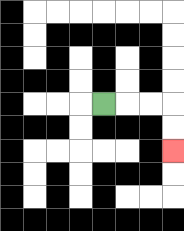{'start': '[4, 4]', 'end': '[7, 6]', 'path_directions': 'R,R,R,D,D', 'path_coordinates': '[[4, 4], [5, 4], [6, 4], [7, 4], [7, 5], [7, 6]]'}